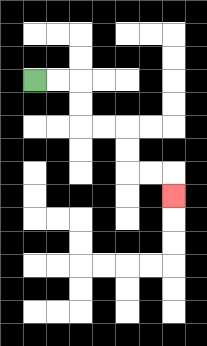{'start': '[1, 3]', 'end': '[7, 8]', 'path_directions': 'R,R,D,D,R,R,D,D,R,R,D', 'path_coordinates': '[[1, 3], [2, 3], [3, 3], [3, 4], [3, 5], [4, 5], [5, 5], [5, 6], [5, 7], [6, 7], [7, 7], [7, 8]]'}